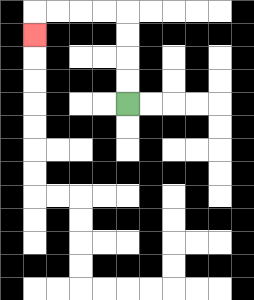{'start': '[5, 4]', 'end': '[1, 1]', 'path_directions': 'U,U,U,U,L,L,L,L,D', 'path_coordinates': '[[5, 4], [5, 3], [5, 2], [5, 1], [5, 0], [4, 0], [3, 0], [2, 0], [1, 0], [1, 1]]'}